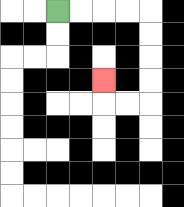{'start': '[2, 0]', 'end': '[4, 3]', 'path_directions': 'R,R,R,R,D,D,D,D,L,L,U', 'path_coordinates': '[[2, 0], [3, 0], [4, 0], [5, 0], [6, 0], [6, 1], [6, 2], [6, 3], [6, 4], [5, 4], [4, 4], [4, 3]]'}